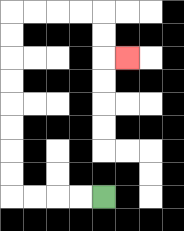{'start': '[4, 8]', 'end': '[5, 2]', 'path_directions': 'L,L,L,L,U,U,U,U,U,U,U,U,R,R,R,R,D,D,R', 'path_coordinates': '[[4, 8], [3, 8], [2, 8], [1, 8], [0, 8], [0, 7], [0, 6], [0, 5], [0, 4], [0, 3], [0, 2], [0, 1], [0, 0], [1, 0], [2, 0], [3, 0], [4, 0], [4, 1], [4, 2], [5, 2]]'}